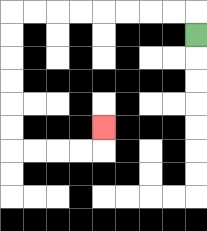{'start': '[8, 1]', 'end': '[4, 5]', 'path_directions': 'U,L,L,L,L,L,L,L,L,D,D,D,D,D,D,R,R,R,R,U', 'path_coordinates': '[[8, 1], [8, 0], [7, 0], [6, 0], [5, 0], [4, 0], [3, 0], [2, 0], [1, 0], [0, 0], [0, 1], [0, 2], [0, 3], [0, 4], [0, 5], [0, 6], [1, 6], [2, 6], [3, 6], [4, 6], [4, 5]]'}